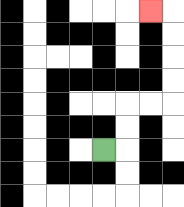{'start': '[4, 6]', 'end': '[6, 0]', 'path_directions': 'R,U,U,R,R,U,U,U,U,L', 'path_coordinates': '[[4, 6], [5, 6], [5, 5], [5, 4], [6, 4], [7, 4], [7, 3], [7, 2], [7, 1], [7, 0], [6, 0]]'}